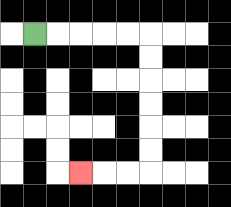{'start': '[1, 1]', 'end': '[3, 7]', 'path_directions': 'R,R,R,R,R,D,D,D,D,D,D,L,L,L', 'path_coordinates': '[[1, 1], [2, 1], [3, 1], [4, 1], [5, 1], [6, 1], [6, 2], [6, 3], [6, 4], [6, 5], [6, 6], [6, 7], [5, 7], [4, 7], [3, 7]]'}